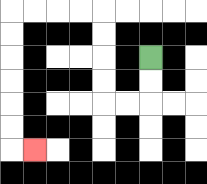{'start': '[6, 2]', 'end': '[1, 6]', 'path_directions': 'D,D,L,L,U,U,U,U,L,L,L,L,D,D,D,D,D,D,R', 'path_coordinates': '[[6, 2], [6, 3], [6, 4], [5, 4], [4, 4], [4, 3], [4, 2], [4, 1], [4, 0], [3, 0], [2, 0], [1, 0], [0, 0], [0, 1], [0, 2], [0, 3], [0, 4], [0, 5], [0, 6], [1, 6]]'}